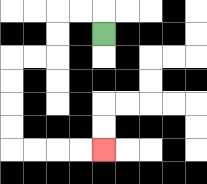{'start': '[4, 1]', 'end': '[4, 6]', 'path_directions': 'U,L,L,D,D,L,L,D,D,D,D,R,R,R,R', 'path_coordinates': '[[4, 1], [4, 0], [3, 0], [2, 0], [2, 1], [2, 2], [1, 2], [0, 2], [0, 3], [0, 4], [0, 5], [0, 6], [1, 6], [2, 6], [3, 6], [4, 6]]'}